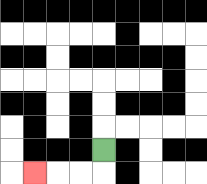{'start': '[4, 6]', 'end': '[1, 7]', 'path_directions': 'D,L,L,L', 'path_coordinates': '[[4, 6], [4, 7], [3, 7], [2, 7], [1, 7]]'}